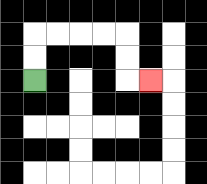{'start': '[1, 3]', 'end': '[6, 3]', 'path_directions': 'U,U,R,R,R,R,D,D,R', 'path_coordinates': '[[1, 3], [1, 2], [1, 1], [2, 1], [3, 1], [4, 1], [5, 1], [5, 2], [5, 3], [6, 3]]'}